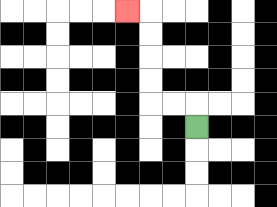{'start': '[8, 5]', 'end': '[5, 0]', 'path_directions': 'U,L,L,U,U,U,U,L', 'path_coordinates': '[[8, 5], [8, 4], [7, 4], [6, 4], [6, 3], [6, 2], [6, 1], [6, 0], [5, 0]]'}